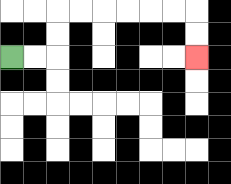{'start': '[0, 2]', 'end': '[8, 2]', 'path_directions': 'R,R,U,U,R,R,R,R,R,R,D,D', 'path_coordinates': '[[0, 2], [1, 2], [2, 2], [2, 1], [2, 0], [3, 0], [4, 0], [5, 0], [6, 0], [7, 0], [8, 0], [8, 1], [8, 2]]'}